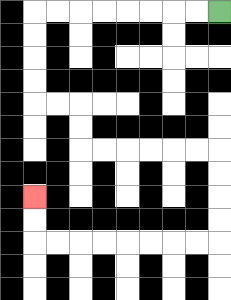{'start': '[9, 0]', 'end': '[1, 8]', 'path_directions': 'L,L,L,L,L,L,L,L,D,D,D,D,R,R,D,D,R,R,R,R,R,R,D,D,D,D,L,L,L,L,L,L,L,L,U,U', 'path_coordinates': '[[9, 0], [8, 0], [7, 0], [6, 0], [5, 0], [4, 0], [3, 0], [2, 0], [1, 0], [1, 1], [1, 2], [1, 3], [1, 4], [2, 4], [3, 4], [3, 5], [3, 6], [4, 6], [5, 6], [6, 6], [7, 6], [8, 6], [9, 6], [9, 7], [9, 8], [9, 9], [9, 10], [8, 10], [7, 10], [6, 10], [5, 10], [4, 10], [3, 10], [2, 10], [1, 10], [1, 9], [1, 8]]'}